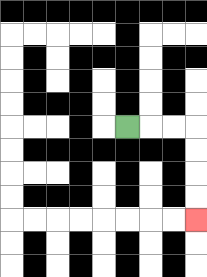{'start': '[5, 5]', 'end': '[8, 9]', 'path_directions': 'R,R,R,D,D,D,D', 'path_coordinates': '[[5, 5], [6, 5], [7, 5], [8, 5], [8, 6], [8, 7], [8, 8], [8, 9]]'}